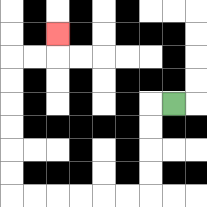{'start': '[7, 4]', 'end': '[2, 1]', 'path_directions': 'L,D,D,D,D,L,L,L,L,L,L,U,U,U,U,U,U,R,R,U', 'path_coordinates': '[[7, 4], [6, 4], [6, 5], [6, 6], [6, 7], [6, 8], [5, 8], [4, 8], [3, 8], [2, 8], [1, 8], [0, 8], [0, 7], [0, 6], [0, 5], [0, 4], [0, 3], [0, 2], [1, 2], [2, 2], [2, 1]]'}